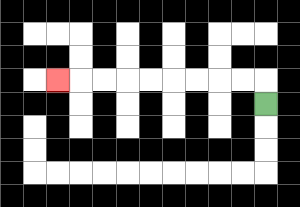{'start': '[11, 4]', 'end': '[2, 3]', 'path_directions': 'U,L,L,L,L,L,L,L,L,L', 'path_coordinates': '[[11, 4], [11, 3], [10, 3], [9, 3], [8, 3], [7, 3], [6, 3], [5, 3], [4, 3], [3, 3], [2, 3]]'}